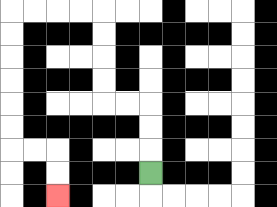{'start': '[6, 7]', 'end': '[2, 8]', 'path_directions': 'U,U,U,L,L,U,U,U,U,L,L,L,L,D,D,D,D,D,D,R,R,D,D', 'path_coordinates': '[[6, 7], [6, 6], [6, 5], [6, 4], [5, 4], [4, 4], [4, 3], [4, 2], [4, 1], [4, 0], [3, 0], [2, 0], [1, 0], [0, 0], [0, 1], [0, 2], [0, 3], [0, 4], [0, 5], [0, 6], [1, 6], [2, 6], [2, 7], [2, 8]]'}